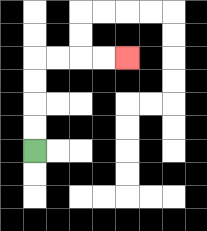{'start': '[1, 6]', 'end': '[5, 2]', 'path_directions': 'U,U,U,U,R,R,R,R', 'path_coordinates': '[[1, 6], [1, 5], [1, 4], [1, 3], [1, 2], [2, 2], [3, 2], [4, 2], [5, 2]]'}